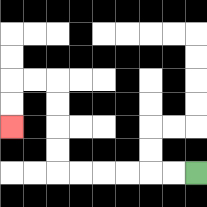{'start': '[8, 7]', 'end': '[0, 5]', 'path_directions': 'L,L,L,L,L,L,U,U,U,U,L,L,D,D', 'path_coordinates': '[[8, 7], [7, 7], [6, 7], [5, 7], [4, 7], [3, 7], [2, 7], [2, 6], [2, 5], [2, 4], [2, 3], [1, 3], [0, 3], [0, 4], [0, 5]]'}